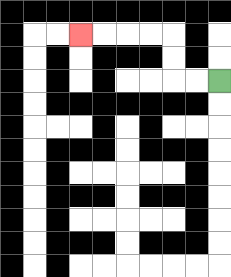{'start': '[9, 3]', 'end': '[3, 1]', 'path_directions': 'L,L,U,U,L,L,L,L', 'path_coordinates': '[[9, 3], [8, 3], [7, 3], [7, 2], [7, 1], [6, 1], [5, 1], [4, 1], [3, 1]]'}